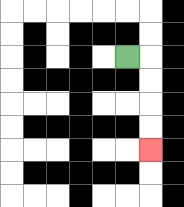{'start': '[5, 2]', 'end': '[6, 6]', 'path_directions': 'R,D,D,D,D', 'path_coordinates': '[[5, 2], [6, 2], [6, 3], [6, 4], [6, 5], [6, 6]]'}